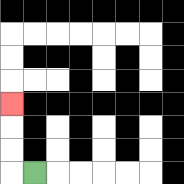{'start': '[1, 7]', 'end': '[0, 4]', 'path_directions': 'L,U,U,U', 'path_coordinates': '[[1, 7], [0, 7], [0, 6], [0, 5], [0, 4]]'}